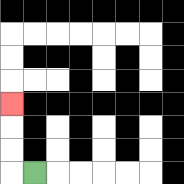{'start': '[1, 7]', 'end': '[0, 4]', 'path_directions': 'L,U,U,U', 'path_coordinates': '[[1, 7], [0, 7], [0, 6], [0, 5], [0, 4]]'}